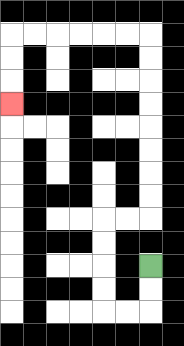{'start': '[6, 11]', 'end': '[0, 4]', 'path_directions': 'D,D,L,L,U,U,U,U,R,R,U,U,U,U,U,U,U,U,L,L,L,L,L,L,D,D,D', 'path_coordinates': '[[6, 11], [6, 12], [6, 13], [5, 13], [4, 13], [4, 12], [4, 11], [4, 10], [4, 9], [5, 9], [6, 9], [6, 8], [6, 7], [6, 6], [6, 5], [6, 4], [6, 3], [6, 2], [6, 1], [5, 1], [4, 1], [3, 1], [2, 1], [1, 1], [0, 1], [0, 2], [0, 3], [0, 4]]'}